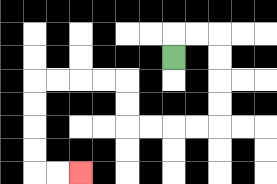{'start': '[7, 2]', 'end': '[3, 7]', 'path_directions': 'U,R,R,D,D,D,D,L,L,L,L,U,U,L,L,L,L,D,D,D,D,R,R', 'path_coordinates': '[[7, 2], [7, 1], [8, 1], [9, 1], [9, 2], [9, 3], [9, 4], [9, 5], [8, 5], [7, 5], [6, 5], [5, 5], [5, 4], [5, 3], [4, 3], [3, 3], [2, 3], [1, 3], [1, 4], [1, 5], [1, 6], [1, 7], [2, 7], [3, 7]]'}